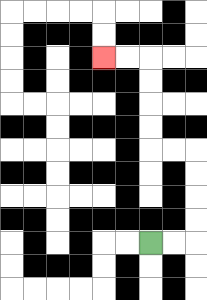{'start': '[6, 10]', 'end': '[4, 2]', 'path_directions': 'R,R,U,U,U,U,L,L,U,U,U,U,L,L', 'path_coordinates': '[[6, 10], [7, 10], [8, 10], [8, 9], [8, 8], [8, 7], [8, 6], [7, 6], [6, 6], [6, 5], [6, 4], [6, 3], [6, 2], [5, 2], [4, 2]]'}